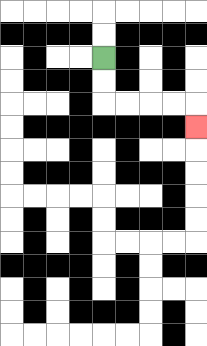{'start': '[4, 2]', 'end': '[8, 5]', 'path_directions': 'D,D,R,R,R,R,D', 'path_coordinates': '[[4, 2], [4, 3], [4, 4], [5, 4], [6, 4], [7, 4], [8, 4], [8, 5]]'}